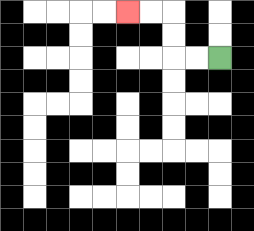{'start': '[9, 2]', 'end': '[5, 0]', 'path_directions': 'L,L,U,U,L,L', 'path_coordinates': '[[9, 2], [8, 2], [7, 2], [7, 1], [7, 0], [6, 0], [5, 0]]'}